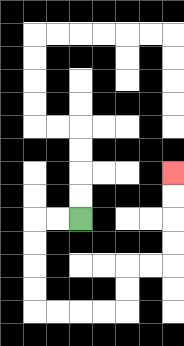{'start': '[3, 9]', 'end': '[7, 7]', 'path_directions': 'L,L,D,D,D,D,R,R,R,R,U,U,R,R,U,U,U,U', 'path_coordinates': '[[3, 9], [2, 9], [1, 9], [1, 10], [1, 11], [1, 12], [1, 13], [2, 13], [3, 13], [4, 13], [5, 13], [5, 12], [5, 11], [6, 11], [7, 11], [7, 10], [7, 9], [7, 8], [7, 7]]'}